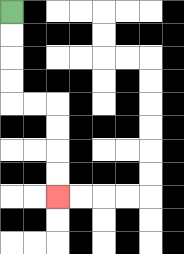{'start': '[0, 0]', 'end': '[2, 8]', 'path_directions': 'D,D,D,D,R,R,D,D,D,D', 'path_coordinates': '[[0, 0], [0, 1], [0, 2], [0, 3], [0, 4], [1, 4], [2, 4], [2, 5], [2, 6], [2, 7], [2, 8]]'}